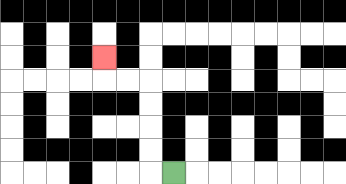{'start': '[7, 7]', 'end': '[4, 2]', 'path_directions': 'L,U,U,U,U,L,L,U', 'path_coordinates': '[[7, 7], [6, 7], [6, 6], [6, 5], [6, 4], [6, 3], [5, 3], [4, 3], [4, 2]]'}